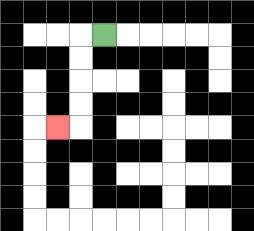{'start': '[4, 1]', 'end': '[2, 5]', 'path_directions': 'L,D,D,D,D,L', 'path_coordinates': '[[4, 1], [3, 1], [3, 2], [3, 3], [3, 4], [3, 5], [2, 5]]'}